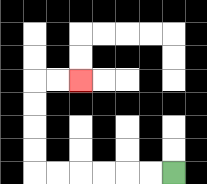{'start': '[7, 7]', 'end': '[3, 3]', 'path_directions': 'L,L,L,L,L,L,U,U,U,U,R,R', 'path_coordinates': '[[7, 7], [6, 7], [5, 7], [4, 7], [3, 7], [2, 7], [1, 7], [1, 6], [1, 5], [1, 4], [1, 3], [2, 3], [3, 3]]'}